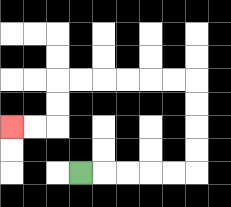{'start': '[3, 7]', 'end': '[0, 5]', 'path_directions': 'R,R,R,R,R,U,U,U,U,L,L,L,L,L,L,D,D,L,L', 'path_coordinates': '[[3, 7], [4, 7], [5, 7], [6, 7], [7, 7], [8, 7], [8, 6], [8, 5], [8, 4], [8, 3], [7, 3], [6, 3], [5, 3], [4, 3], [3, 3], [2, 3], [2, 4], [2, 5], [1, 5], [0, 5]]'}